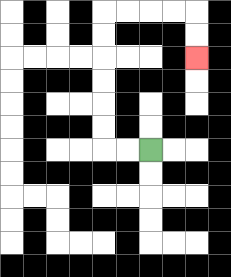{'start': '[6, 6]', 'end': '[8, 2]', 'path_directions': 'L,L,U,U,U,U,U,U,R,R,R,R,D,D', 'path_coordinates': '[[6, 6], [5, 6], [4, 6], [4, 5], [4, 4], [4, 3], [4, 2], [4, 1], [4, 0], [5, 0], [6, 0], [7, 0], [8, 0], [8, 1], [8, 2]]'}